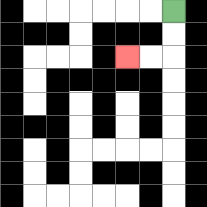{'start': '[7, 0]', 'end': '[5, 2]', 'path_directions': 'D,D,L,L', 'path_coordinates': '[[7, 0], [7, 1], [7, 2], [6, 2], [5, 2]]'}